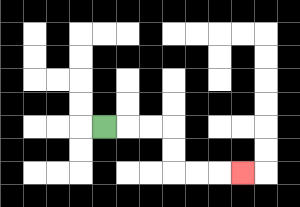{'start': '[4, 5]', 'end': '[10, 7]', 'path_directions': 'R,R,R,D,D,R,R,R', 'path_coordinates': '[[4, 5], [5, 5], [6, 5], [7, 5], [7, 6], [7, 7], [8, 7], [9, 7], [10, 7]]'}